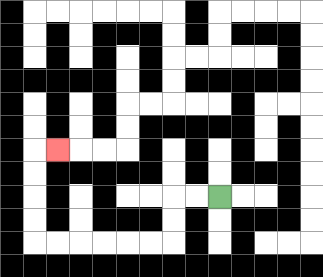{'start': '[9, 8]', 'end': '[2, 6]', 'path_directions': 'L,L,D,D,L,L,L,L,L,L,U,U,U,U,R', 'path_coordinates': '[[9, 8], [8, 8], [7, 8], [7, 9], [7, 10], [6, 10], [5, 10], [4, 10], [3, 10], [2, 10], [1, 10], [1, 9], [1, 8], [1, 7], [1, 6], [2, 6]]'}